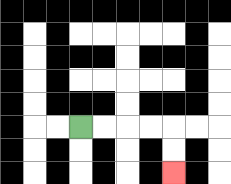{'start': '[3, 5]', 'end': '[7, 7]', 'path_directions': 'R,R,R,R,D,D', 'path_coordinates': '[[3, 5], [4, 5], [5, 5], [6, 5], [7, 5], [7, 6], [7, 7]]'}